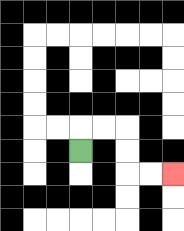{'start': '[3, 6]', 'end': '[7, 7]', 'path_directions': 'U,R,R,D,D,R,R', 'path_coordinates': '[[3, 6], [3, 5], [4, 5], [5, 5], [5, 6], [5, 7], [6, 7], [7, 7]]'}